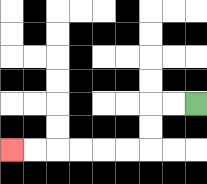{'start': '[8, 4]', 'end': '[0, 6]', 'path_directions': 'L,L,D,D,L,L,L,L,L,L', 'path_coordinates': '[[8, 4], [7, 4], [6, 4], [6, 5], [6, 6], [5, 6], [4, 6], [3, 6], [2, 6], [1, 6], [0, 6]]'}